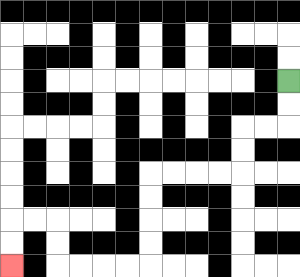{'start': '[12, 3]', 'end': '[0, 11]', 'path_directions': 'D,D,L,L,D,D,L,L,L,L,D,D,D,D,L,L,L,L,U,U,L,L,D,D', 'path_coordinates': '[[12, 3], [12, 4], [12, 5], [11, 5], [10, 5], [10, 6], [10, 7], [9, 7], [8, 7], [7, 7], [6, 7], [6, 8], [6, 9], [6, 10], [6, 11], [5, 11], [4, 11], [3, 11], [2, 11], [2, 10], [2, 9], [1, 9], [0, 9], [0, 10], [0, 11]]'}